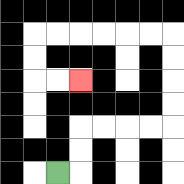{'start': '[2, 7]', 'end': '[3, 3]', 'path_directions': 'R,U,U,R,R,R,R,U,U,U,U,L,L,L,L,L,L,D,D,R,R', 'path_coordinates': '[[2, 7], [3, 7], [3, 6], [3, 5], [4, 5], [5, 5], [6, 5], [7, 5], [7, 4], [7, 3], [7, 2], [7, 1], [6, 1], [5, 1], [4, 1], [3, 1], [2, 1], [1, 1], [1, 2], [1, 3], [2, 3], [3, 3]]'}